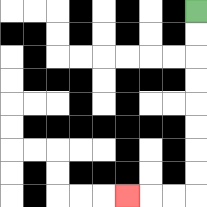{'start': '[8, 0]', 'end': '[5, 8]', 'path_directions': 'D,D,D,D,D,D,D,D,L,L,L', 'path_coordinates': '[[8, 0], [8, 1], [8, 2], [8, 3], [8, 4], [8, 5], [8, 6], [8, 7], [8, 8], [7, 8], [6, 8], [5, 8]]'}